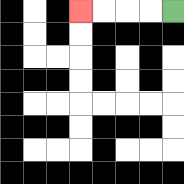{'start': '[7, 0]', 'end': '[3, 0]', 'path_directions': 'L,L,L,L', 'path_coordinates': '[[7, 0], [6, 0], [5, 0], [4, 0], [3, 0]]'}